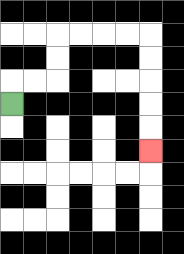{'start': '[0, 4]', 'end': '[6, 6]', 'path_directions': 'U,R,R,U,U,R,R,R,R,D,D,D,D,D', 'path_coordinates': '[[0, 4], [0, 3], [1, 3], [2, 3], [2, 2], [2, 1], [3, 1], [4, 1], [5, 1], [6, 1], [6, 2], [6, 3], [6, 4], [6, 5], [6, 6]]'}